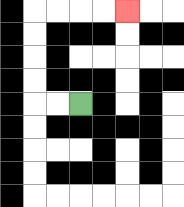{'start': '[3, 4]', 'end': '[5, 0]', 'path_directions': 'L,L,U,U,U,U,R,R,R,R', 'path_coordinates': '[[3, 4], [2, 4], [1, 4], [1, 3], [1, 2], [1, 1], [1, 0], [2, 0], [3, 0], [4, 0], [5, 0]]'}